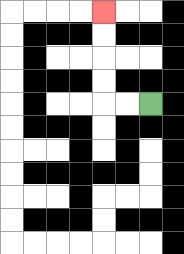{'start': '[6, 4]', 'end': '[4, 0]', 'path_directions': 'L,L,U,U,U,U', 'path_coordinates': '[[6, 4], [5, 4], [4, 4], [4, 3], [4, 2], [4, 1], [4, 0]]'}